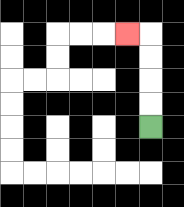{'start': '[6, 5]', 'end': '[5, 1]', 'path_directions': 'U,U,U,U,L', 'path_coordinates': '[[6, 5], [6, 4], [6, 3], [6, 2], [6, 1], [5, 1]]'}